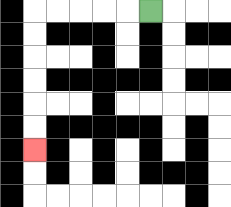{'start': '[6, 0]', 'end': '[1, 6]', 'path_directions': 'L,L,L,L,L,D,D,D,D,D,D', 'path_coordinates': '[[6, 0], [5, 0], [4, 0], [3, 0], [2, 0], [1, 0], [1, 1], [1, 2], [1, 3], [1, 4], [1, 5], [1, 6]]'}